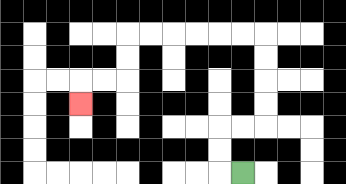{'start': '[10, 7]', 'end': '[3, 4]', 'path_directions': 'L,U,U,R,R,U,U,U,U,L,L,L,L,L,L,D,D,L,L,D', 'path_coordinates': '[[10, 7], [9, 7], [9, 6], [9, 5], [10, 5], [11, 5], [11, 4], [11, 3], [11, 2], [11, 1], [10, 1], [9, 1], [8, 1], [7, 1], [6, 1], [5, 1], [5, 2], [5, 3], [4, 3], [3, 3], [3, 4]]'}